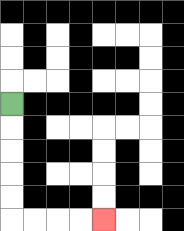{'start': '[0, 4]', 'end': '[4, 9]', 'path_directions': 'D,D,D,D,D,R,R,R,R', 'path_coordinates': '[[0, 4], [0, 5], [0, 6], [0, 7], [0, 8], [0, 9], [1, 9], [2, 9], [3, 9], [4, 9]]'}